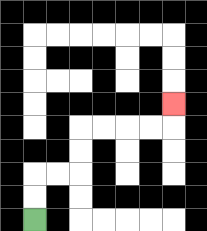{'start': '[1, 9]', 'end': '[7, 4]', 'path_directions': 'U,U,R,R,U,U,R,R,R,R,U', 'path_coordinates': '[[1, 9], [1, 8], [1, 7], [2, 7], [3, 7], [3, 6], [3, 5], [4, 5], [5, 5], [6, 5], [7, 5], [7, 4]]'}